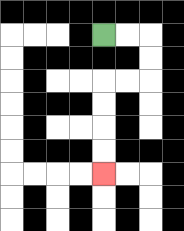{'start': '[4, 1]', 'end': '[4, 7]', 'path_directions': 'R,R,D,D,L,L,D,D,D,D', 'path_coordinates': '[[4, 1], [5, 1], [6, 1], [6, 2], [6, 3], [5, 3], [4, 3], [4, 4], [4, 5], [4, 6], [4, 7]]'}